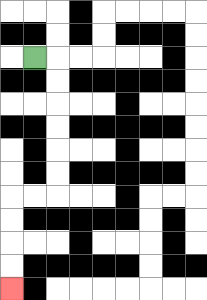{'start': '[1, 2]', 'end': '[0, 12]', 'path_directions': 'R,D,D,D,D,D,D,L,L,D,D,D,D', 'path_coordinates': '[[1, 2], [2, 2], [2, 3], [2, 4], [2, 5], [2, 6], [2, 7], [2, 8], [1, 8], [0, 8], [0, 9], [0, 10], [0, 11], [0, 12]]'}